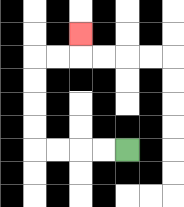{'start': '[5, 6]', 'end': '[3, 1]', 'path_directions': 'L,L,L,L,U,U,U,U,R,R,U', 'path_coordinates': '[[5, 6], [4, 6], [3, 6], [2, 6], [1, 6], [1, 5], [1, 4], [1, 3], [1, 2], [2, 2], [3, 2], [3, 1]]'}